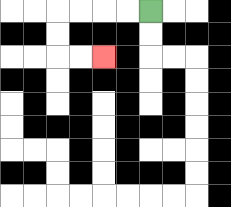{'start': '[6, 0]', 'end': '[4, 2]', 'path_directions': 'L,L,L,L,D,D,R,R', 'path_coordinates': '[[6, 0], [5, 0], [4, 0], [3, 0], [2, 0], [2, 1], [2, 2], [3, 2], [4, 2]]'}